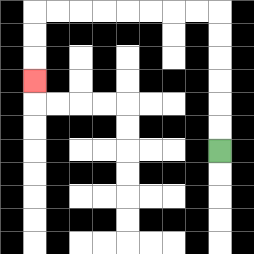{'start': '[9, 6]', 'end': '[1, 3]', 'path_directions': 'U,U,U,U,U,U,L,L,L,L,L,L,L,L,D,D,D', 'path_coordinates': '[[9, 6], [9, 5], [9, 4], [9, 3], [9, 2], [9, 1], [9, 0], [8, 0], [7, 0], [6, 0], [5, 0], [4, 0], [3, 0], [2, 0], [1, 0], [1, 1], [1, 2], [1, 3]]'}